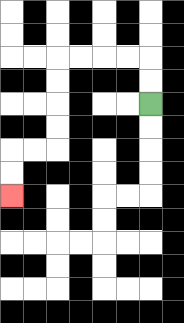{'start': '[6, 4]', 'end': '[0, 8]', 'path_directions': 'U,U,L,L,L,L,D,D,D,D,L,L,D,D', 'path_coordinates': '[[6, 4], [6, 3], [6, 2], [5, 2], [4, 2], [3, 2], [2, 2], [2, 3], [2, 4], [2, 5], [2, 6], [1, 6], [0, 6], [0, 7], [0, 8]]'}